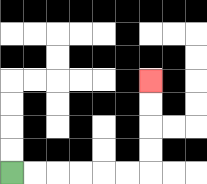{'start': '[0, 7]', 'end': '[6, 3]', 'path_directions': 'R,R,R,R,R,R,U,U,U,U', 'path_coordinates': '[[0, 7], [1, 7], [2, 7], [3, 7], [4, 7], [5, 7], [6, 7], [6, 6], [6, 5], [6, 4], [6, 3]]'}